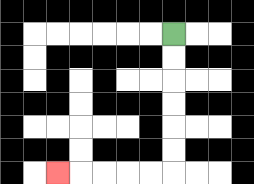{'start': '[7, 1]', 'end': '[2, 7]', 'path_directions': 'D,D,D,D,D,D,L,L,L,L,L', 'path_coordinates': '[[7, 1], [7, 2], [7, 3], [7, 4], [7, 5], [7, 6], [7, 7], [6, 7], [5, 7], [4, 7], [3, 7], [2, 7]]'}